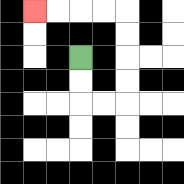{'start': '[3, 2]', 'end': '[1, 0]', 'path_directions': 'D,D,R,R,U,U,U,U,L,L,L,L', 'path_coordinates': '[[3, 2], [3, 3], [3, 4], [4, 4], [5, 4], [5, 3], [5, 2], [5, 1], [5, 0], [4, 0], [3, 0], [2, 0], [1, 0]]'}